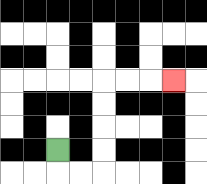{'start': '[2, 6]', 'end': '[7, 3]', 'path_directions': 'D,R,R,U,U,U,U,R,R,R', 'path_coordinates': '[[2, 6], [2, 7], [3, 7], [4, 7], [4, 6], [4, 5], [4, 4], [4, 3], [5, 3], [6, 3], [7, 3]]'}